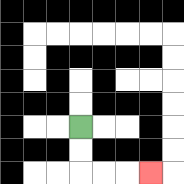{'start': '[3, 5]', 'end': '[6, 7]', 'path_directions': 'D,D,R,R,R', 'path_coordinates': '[[3, 5], [3, 6], [3, 7], [4, 7], [5, 7], [6, 7]]'}